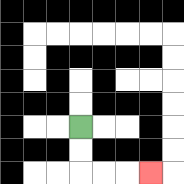{'start': '[3, 5]', 'end': '[6, 7]', 'path_directions': 'D,D,R,R,R', 'path_coordinates': '[[3, 5], [3, 6], [3, 7], [4, 7], [5, 7], [6, 7]]'}